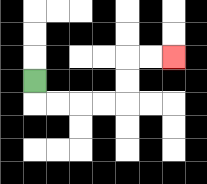{'start': '[1, 3]', 'end': '[7, 2]', 'path_directions': 'D,R,R,R,R,U,U,R,R', 'path_coordinates': '[[1, 3], [1, 4], [2, 4], [3, 4], [4, 4], [5, 4], [5, 3], [5, 2], [6, 2], [7, 2]]'}